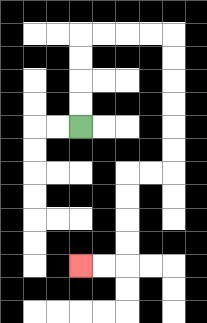{'start': '[3, 5]', 'end': '[3, 11]', 'path_directions': 'U,U,U,U,R,R,R,R,D,D,D,D,D,D,L,L,D,D,D,D,L,L', 'path_coordinates': '[[3, 5], [3, 4], [3, 3], [3, 2], [3, 1], [4, 1], [5, 1], [6, 1], [7, 1], [7, 2], [7, 3], [7, 4], [7, 5], [7, 6], [7, 7], [6, 7], [5, 7], [5, 8], [5, 9], [5, 10], [5, 11], [4, 11], [3, 11]]'}